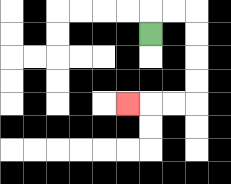{'start': '[6, 1]', 'end': '[5, 4]', 'path_directions': 'U,R,R,D,D,D,D,L,L,L', 'path_coordinates': '[[6, 1], [6, 0], [7, 0], [8, 0], [8, 1], [8, 2], [8, 3], [8, 4], [7, 4], [6, 4], [5, 4]]'}